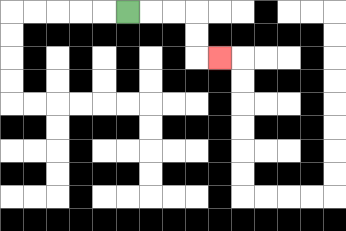{'start': '[5, 0]', 'end': '[9, 2]', 'path_directions': 'R,R,R,D,D,R', 'path_coordinates': '[[5, 0], [6, 0], [7, 0], [8, 0], [8, 1], [8, 2], [9, 2]]'}